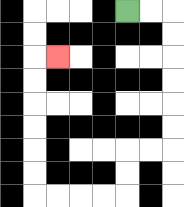{'start': '[5, 0]', 'end': '[2, 2]', 'path_directions': 'R,R,D,D,D,D,D,D,L,L,D,D,L,L,L,L,U,U,U,U,U,U,R', 'path_coordinates': '[[5, 0], [6, 0], [7, 0], [7, 1], [7, 2], [7, 3], [7, 4], [7, 5], [7, 6], [6, 6], [5, 6], [5, 7], [5, 8], [4, 8], [3, 8], [2, 8], [1, 8], [1, 7], [1, 6], [1, 5], [1, 4], [1, 3], [1, 2], [2, 2]]'}